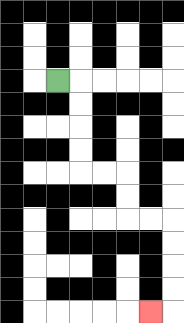{'start': '[2, 3]', 'end': '[6, 13]', 'path_directions': 'R,D,D,D,D,R,R,D,D,R,R,D,D,D,D,L', 'path_coordinates': '[[2, 3], [3, 3], [3, 4], [3, 5], [3, 6], [3, 7], [4, 7], [5, 7], [5, 8], [5, 9], [6, 9], [7, 9], [7, 10], [7, 11], [7, 12], [7, 13], [6, 13]]'}